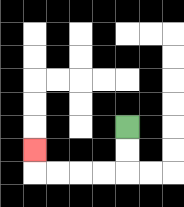{'start': '[5, 5]', 'end': '[1, 6]', 'path_directions': 'D,D,L,L,L,L,U', 'path_coordinates': '[[5, 5], [5, 6], [5, 7], [4, 7], [3, 7], [2, 7], [1, 7], [1, 6]]'}